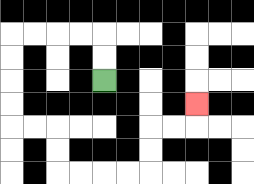{'start': '[4, 3]', 'end': '[8, 4]', 'path_directions': 'U,U,L,L,L,L,D,D,D,D,R,R,D,D,R,R,R,R,U,U,R,R,U', 'path_coordinates': '[[4, 3], [4, 2], [4, 1], [3, 1], [2, 1], [1, 1], [0, 1], [0, 2], [0, 3], [0, 4], [0, 5], [1, 5], [2, 5], [2, 6], [2, 7], [3, 7], [4, 7], [5, 7], [6, 7], [6, 6], [6, 5], [7, 5], [8, 5], [8, 4]]'}